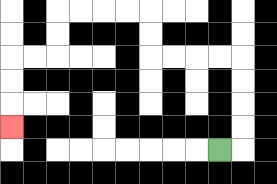{'start': '[9, 6]', 'end': '[0, 5]', 'path_directions': 'R,U,U,U,U,L,L,L,L,U,U,L,L,L,L,D,D,L,L,D,D,D', 'path_coordinates': '[[9, 6], [10, 6], [10, 5], [10, 4], [10, 3], [10, 2], [9, 2], [8, 2], [7, 2], [6, 2], [6, 1], [6, 0], [5, 0], [4, 0], [3, 0], [2, 0], [2, 1], [2, 2], [1, 2], [0, 2], [0, 3], [0, 4], [0, 5]]'}